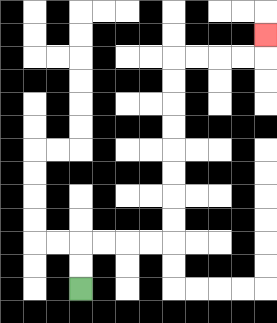{'start': '[3, 12]', 'end': '[11, 1]', 'path_directions': 'U,U,R,R,R,R,U,U,U,U,U,U,U,U,R,R,R,R,U', 'path_coordinates': '[[3, 12], [3, 11], [3, 10], [4, 10], [5, 10], [6, 10], [7, 10], [7, 9], [7, 8], [7, 7], [7, 6], [7, 5], [7, 4], [7, 3], [7, 2], [8, 2], [9, 2], [10, 2], [11, 2], [11, 1]]'}